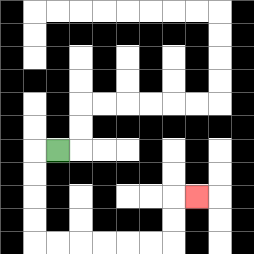{'start': '[2, 6]', 'end': '[8, 8]', 'path_directions': 'L,D,D,D,D,R,R,R,R,R,R,U,U,R', 'path_coordinates': '[[2, 6], [1, 6], [1, 7], [1, 8], [1, 9], [1, 10], [2, 10], [3, 10], [4, 10], [5, 10], [6, 10], [7, 10], [7, 9], [7, 8], [8, 8]]'}